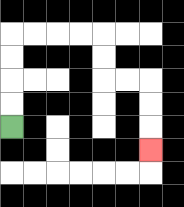{'start': '[0, 5]', 'end': '[6, 6]', 'path_directions': 'U,U,U,U,R,R,R,R,D,D,R,R,D,D,D', 'path_coordinates': '[[0, 5], [0, 4], [0, 3], [0, 2], [0, 1], [1, 1], [2, 1], [3, 1], [4, 1], [4, 2], [4, 3], [5, 3], [6, 3], [6, 4], [6, 5], [6, 6]]'}